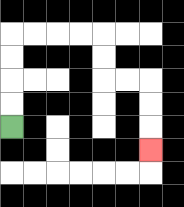{'start': '[0, 5]', 'end': '[6, 6]', 'path_directions': 'U,U,U,U,R,R,R,R,D,D,R,R,D,D,D', 'path_coordinates': '[[0, 5], [0, 4], [0, 3], [0, 2], [0, 1], [1, 1], [2, 1], [3, 1], [4, 1], [4, 2], [4, 3], [5, 3], [6, 3], [6, 4], [6, 5], [6, 6]]'}